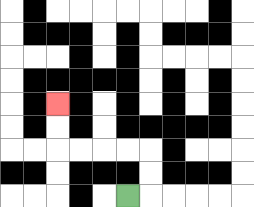{'start': '[5, 8]', 'end': '[2, 4]', 'path_directions': 'R,U,U,L,L,L,L,U,U', 'path_coordinates': '[[5, 8], [6, 8], [6, 7], [6, 6], [5, 6], [4, 6], [3, 6], [2, 6], [2, 5], [2, 4]]'}